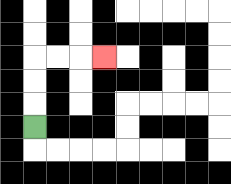{'start': '[1, 5]', 'end': '[4, 2]', 'path_directions': 'U,U,U,R,R,R', 'path_coordinates': '[[1, 5], [1, 4], [1, 3], [1, 2], [2, 2], [3, 2], [4, 2]]'}